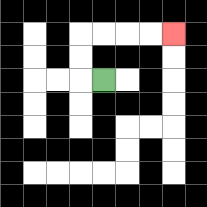{'start': '[4, 3]', 'end': '[7, 1]', 'path_directions': 'L,U,U,R,R,R,R', 'path_coordinates': '[[4, 3], [3, 3], [3, 2], [3, 1], [4, 1], [5, 1], [6, 1], [7, 1]]'}